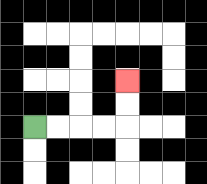{'start': '[1, 5]', 'end': '[5, 3]', 'path_directions': 'R,R,R,R,U,U', 'path_coordinates': '[[1, 5], [2, 5], [3, 5], [4, 5], [5, 5], [5, 4], [5, 3]]'}